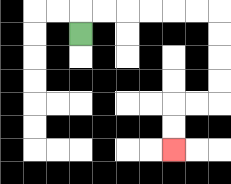{'start': '[3, 1]', 'end': '[7, 6]', 'path_directions': 'U,R,R,R,R,R,R,D,D,D,D,L,L,D,D', 'path_coordinates': '[[3, 1], [3, 0], [4, 0], [5, 0], [6, 0], [7, 0], [8, 0], [9, 0], [9, 1], [9, 2], [9, 3], [9, 4], [8, 4], [7, 4], [7, 5], [7, 6]]'}